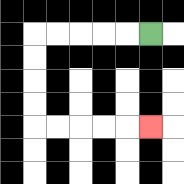{'start': '[6, 1]', 'end': '[6, 5]', 'path_directions': 'L,L,L,L,L,D,D,D,D,R,R,R,R,R', 'path_coordinates': '[[6, 1], [5, 1], [4, 1], [3, 1], [2, 1], [1, 1], [1, 2], [1, 3], [1, 4], [1, 5], [2, 5], [3, 5], [4, 5], [5, 5], [6, 5]]'}